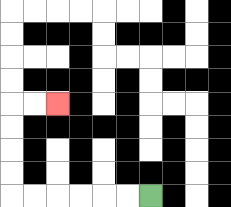{'start': '[6, 8]', 'end': '[2, 4]', 'path_directions': 'L,L,L,L,L,L,U,U,U,U,R,R', 'path_coordinates': '[[6, 8], [5, 8], [4, 8], [3, 8], [2, 8], [1, 8], [0, 8], [0, 7], [0, 6], [0, 5], [0, 4], [1, 4], [2, 4]]'}